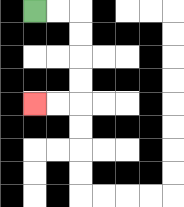{'start': '[1, 0]', 'end': '[1, 4]', 'path_directions': 'R,R,D,D,D,D,L,L', 'path_coordinates': '[[1, 0], [2, 0], [3, 0], [3, 1], [3, 2], [3, 3], [3, 4], [2, 4], [1, 4]]'}